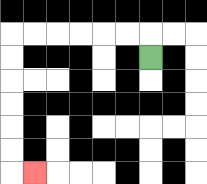{'start': '[6, 2]', 'end': '[1, 7]', 'path_directions': 'U,L,L,L,L,L,L,D,D,D,D,D,D,R', 'path_coordinates': '[[6, 2], [6, 1], [5, 1], [4, 1], [3, 1], [2, 1], [1, 1], [0, 1], [0, 2], [0, 3], [0, 4], [0, 5], [0, 6], [0, 7], [1, 7]]'}